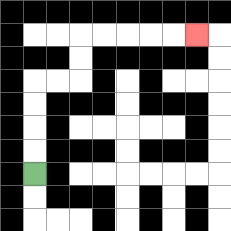{'start': '[1, 7]', 'end': '[8, 1]', 'path_directions': 'U,U,U,U,R,R,U,U,R,R,R,R,R', 'path_coordinates': '[[1, 7], [1, 6], [1, 5], [1, 4], [1, 3], [2, 3], [3, 3], [3, 2], [3, 1], [4, 1], [5, 1], [6, 1], [7, 1], [8, 1]]'}